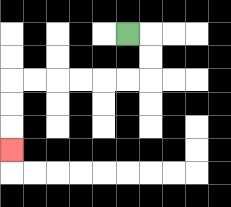{'start': '[5, 1]', 'end': '[0, 6]', 'path_directions': 'R,D,D,L,L,L,L,L,L,D,D,D', 'path_coordinates': '[[5, 1], [6, 1], [6, 2], [6, 3], [5, 3], [4, 3], [3, 3], [2, 3], [1, 3], [0, 3], [0, 4], [0, 5], [0, 6]]'}